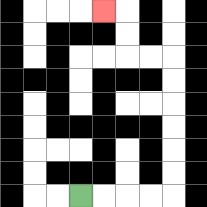{'start': '[3, 8]', 'end': '[4, 0]', 'path_directions': 'R,R,R,R,U,U,U,U,U,U,L,L,U,U,L', 'path_coordinates': '[[3, 8], [4, 8], [5, 8], [6, 8], [7, 8], [7, 7], [7, 6], [7, 5], [7, 4], [7, 3], [7, 2], [6, 2], [5, 2], [5, 1], [5, 0], [4, 0]]'}